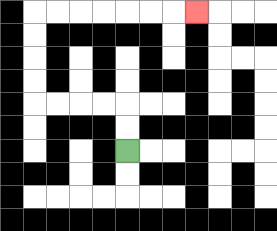{'start': '[5, 6]', 'end': '[8, 0]', 'path_directions': 'U,U,L,L,L,L,U,U,U,U,R,R,R,R,R,R,R', 'path_coordinates': '[[5, 6], [5, 5], [5, 4], [4, 4], [3, 4], [2, 4], [1, 4], [1, 3], [1, 2], [1, 1], [1, 0], [2, 0], [3, 0], [4, 0], [5, 0], [6, 0], [7, 0], [8, 0]]'}